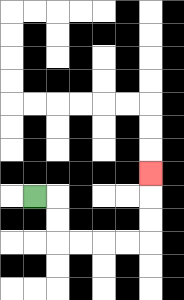{'start': '[1, 8]', 'end': '[6, 7]', 'path_directions': 'R,D,D,R,R,R,R,U,U,U', 'path_coordinates': '[[1, 8], [2, 8], [2, 9], [2, 10], [3, 10], [4, 10], [5, 10], [6, 10], [6, 9], [6, 8], [6, 7]]'}